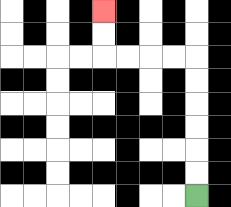{'start': '[8, 8]', 'end': '[4, 0]', 'path_directions': 'U,U,U,U,U,U,L,L,L,L,U,U', 'path_coordinates': '[[8, 8], [8, 7], [8, 6], [8, 5], [8, 4], [8, 3], [8, 2], [7, 2], [6, 2], [5, 2], [4, 2], [4, 1], [4, 0]]'}